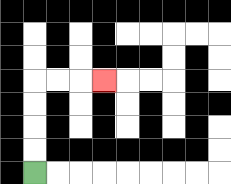{'start': '[1, 7]', 'end': '[4, 3]', 'path_directions': 'U,U,U,U,R,R,R', 'path_coordinates': '[[1, 7], [1, 6], [1, 5], [1, 4], [1, 3], [2, 3], [3, 3], [4, 3]]'}